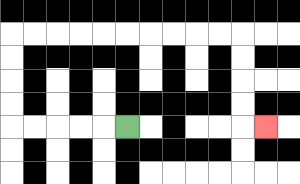{'start': '[5, 5]', 'end': '[11, 5]', 'path_directions': 'L,L,L,L,L,U,U,U,U,R,R,R,R,R,R,R,R,R,R,D,D,D,D,R', 'path_coordinates': '[[5, 5], [4, 5], [3, 5], [2, 5], [1, 5], [0, 5], [0, 4], [0, 3], [0, 2], [0, 1], [1, 1], [2, 1], [3, 1], [4, 1], [5, 1], [6, 1], [7, 1], [8, 1], [9, 1], [10, 1], [10, 2], [10, 3], [10, 4], [10, 5], [11, 5]]'}